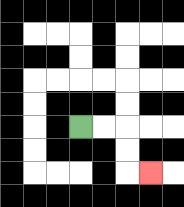{'start': '[3, 5]', 'end': '[6, 7]', 'path_directions': 'R,R,D,D,R', 'path_coordinates': '[[3, 5], [4, 5], [5, 5], [5, 6], [5, 7], [6, 7]]'}